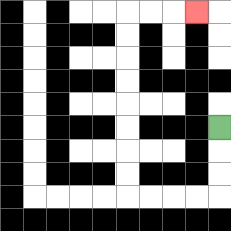{'start': '[9, 5]', 'end': '[8, 0]', 'path_directions': 'D,D,D,L,L,L,L,U,U,U,U,U,U,U,U,R,R,R', 'path_coordinates': '[[9, 5], [9, 6], [9, 7], [9, 8], [8, 8], [7, 8], [6, 8], [5, 8], [5, 7], [5, 6], [5, 5], [5, 4], [5, 3], [5, 2], [5, 1], [5, 0], [6, 0], [7, 0], [8, 0]]'}